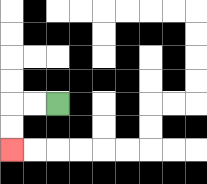{'start': '[2, 4]', 'end': '[0, 6]', 'path_directions': 'L,L,D,D', 'path_coordinates': '[[2, 4], [1, 4], [0, 4], [0, 5], [0, 6]]'}